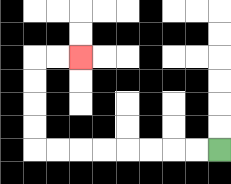{'start': '[9, 6]', 'end': '[3, 2]', 'path_directions': 'L,L,L,L,L,L,L,L,U,U,U,U,R,R', 'path_coordinates': '[[9, 6], [8, 6], [7, 6], [6, 6], [5, 6], [4, 6], [3, 6], [2, 6], [1, 6], [1, 5], [1, 4], [1, 3], [1, 2], [2, 2], [3, 2]]'}